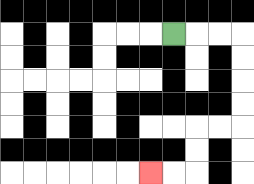{'start': '[7, 1]', 'end': '[6, 7]', 'path_directions': 'R,R,R,D,D,D,D,L,L,D,D,L,L', 'path_coordinates': '[[7, 1], [8, 1], [9, 1], [10, 1], [10, 2], [10, 3], [10, 4], [10, 5], [9, 5], [8, 5], [8, 6], [8, 7], [7, 7], [6, 7]]'}